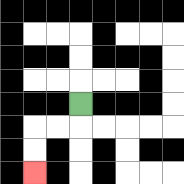{'start': '[3, 4]', 'end': '[1, 7]', 'path_directions': 'D,L,L,D,D', 'path_coordinates': '[[3, 4], [3, 5], [2, 5], [1, 5], [1, 6], [1, 7]]'}